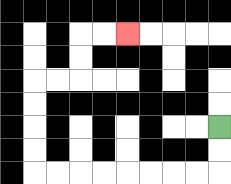{'start': '[9, 5]', 'end': '[5, 1]', 'path_directions': 'D,D,L,L,L,L,L,L,L,L,U,U,U,U,R,R,U,U,R,R', 'path_coordinates': '[[9, 5], [9, 6], [9, 7], [8, 7], [7, 7], [6, 7], [5, 7], [4, 7], [3, 7], [2, 7], [1, 7], [1, 6], [1, 5], [1, 4], [1, 3], [2, 3], [3, 3], [3, 2], [3, 1], [4, 1], [5, 1]]'}